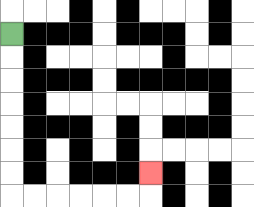{'start': '[0, 1]', 'end': '[6, 7]', 'path_directions': 'D,D,D,D,D,D,D,R,R,R,R,R,R,U', 'path_coordinates': '[[0, 1], [0, 2], [0, 3], [0, 4], [0, 5], [0, 6], [0, 7], [0, 8], [1, 8], [2, 8], [3, 8], [4, 8], [5, 8], [6, 8], [6, 7]]'}